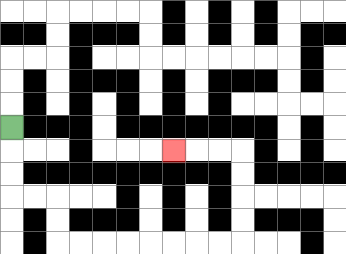{'start': '[0, 5]', 'end': '[7, 6]', 'path_directions': 'D,D,D,R,R,D,D,R,R,R,R,R,R,R,R,U,U,U,U,L,L,L', 'path_coordinates': '[[0, 5], [0, 6], [0, 7], [0, 8], [1, 8], [2, 8], [2, 9], [2, 10], [3, 10], [4, 10], [5, 10], [6, 10], [7, 10], [8, 10], [9, 10], [10, 10], [10, 9], [10, 8], [10, 7], [10, 6], [9, 6], [8, 6], [7, 6]]'}